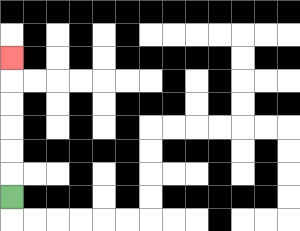{'start': '[0, 8]', 'end': '[0, 2]', 'path_directions': 'U,U,U,U,U,U', 'path_coordinates': '[[0, 8], [0, 7], [0, 6], [0, 5], [0, 4], [0, 3], [0, 2]]'}